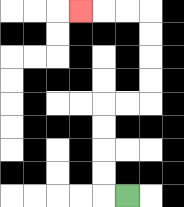{'start': '[5, 8]', 'end': '[3, 0]', 'path_directions': 'L,U,U,U,U,R,R,U,U,U,U,L,L,L', 'path_coordinates': '[[5, 8], [4, 8], [4, 7], [4, 6], [4, 5], [4, 4], [5, 4], [6, 4], [6, 3], [6, 2], [6, 1], [6, 0], [5, 0], [4, 0], [3, 0]]'}